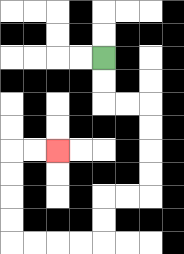{'start': '[4, 2]', 'end': '[2, 6]', 'path_directions': 'D,D,R,R,D,D,D,D,L,L,D,D,L,L,L,L,U,U,U,U,R,R', 'path_coordinates': '[[4, 2], [4, 3], [4, 4], [5, 4], [6, 4], [6, 5], [6, 6], [6, 7], [6, 8], [5, 8], [4, 8], [4, 9], [4, 10], [3, 10], [2, 10], [1, 10], [0, 10], [0, 9], [0, 8], [0, 7], [0, 6], [1, 6], [2, 6]]'}